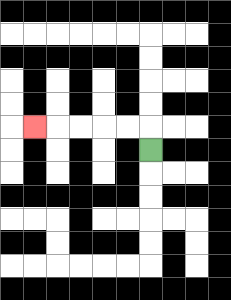{'start': '[6, 6]', 'end': '[1, 5]', 'path_directions': 'U,L,L,L,L,L', 'path_coordinates': '[[6, 6], [6, 5], [5, 5], [4, 5], [3, 5], [2, 5], [1, 5]]'}